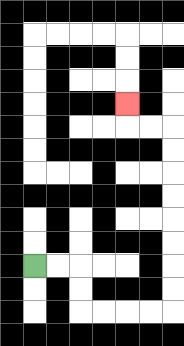{'start': '[1, 11]', 'end': '[5, 4]', 'path_directions': 'R,R,D,D,R,R,R,R,U,U,U,U,U,U,U,U,L,L,U', 'path_coordinates': '[[1, 11], [2, 11], [3, 11], [3, 12], [3, 13], [4, 13], [5, 13], [6, 13], [7, 13], [7, 12], [7, 11], [7, 10], [7, 9], [7, 8], [7, 7], [7, 6], [7, 5], [6, 5], [5, 5], [5, 4]]'}